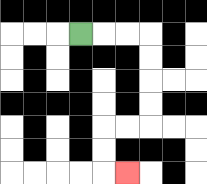{'start': '[3, 1]', 'end': '[5, 7]', 'path_directions': 'R,R,R,D,D,D,D,L,L,D,D,R', 'path_coordinates': '[[3, 1], [4, 1], [5, 1], [6, 1], [6, 2], [6, 3], [6, 4], [6, 5], [5, 5], [4, 5], [4, 6], [4, 7], [5, 7]]'}